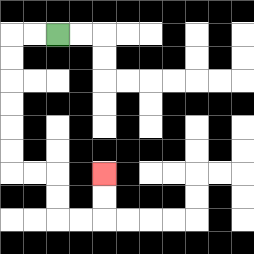{'start': '[2, 1]', 'end': '[4, 7]', 'path_directions': 'L,L,D,D,D,D,D,D,R,R,D,D,R,R,U,U', 'path_coordinates': '[[2, 1], [1, 1], [0, 1], [0, 2], [0, 3], [0, 4], [0, 5], [0, 6], [0, 7], [1, 7], [2, 7], [2, 8], [2, 9], [3, 9], [4, 9], [4, 8], [4, 7]]'}